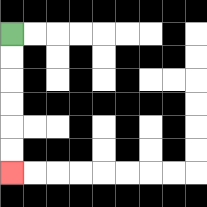{'start': '[0, 1]', 'end': '[0, 7]', 'path_directions': 'D,D,D,D,D,D', 'path_coordinates': '[[0, 1], [0, 2], [0, 3], [0, 4], [0, 5], [0, 6], [0, 7]]'}